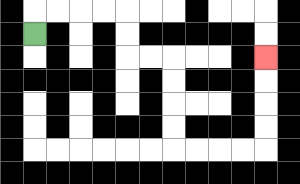{'start': '[1, 1]', 'end': '[11, 2]', 'path_directions': 'U,R,R,R,R,D,D,R,R,D,D,D,D,R,R,R,R,U,U,U,U', 'path_coordinates': '[[1, 1], [1, 0], [2, 0], [3, 0], [4, 0], [5, 0], [5, 1], [5, 2], [6, 2], [7, 2], [7, 3], [7, 4], [7, 5], [7, 6], [8, 6], [9, 6], [10, 6], [11, 6], [11, 5], [11, 4], [11, 3], [11, 2]]'}